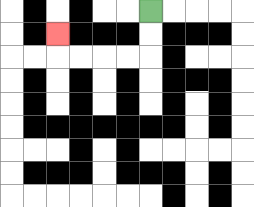{'start': '[6, 0]', 'end': '[2, 1]', 'path_directions': 'D,D,L,L,L,L,U', 'path_coordinates': '[[6, 0], [6, 1], [6, 2], [5, 2], [4, 2], [3, 2], [2, 2], [2, 1]]'}